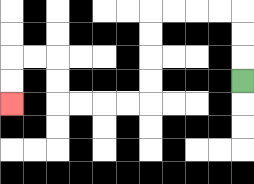{'start': '[10, 3]', 'end': '[0, 4]', 'path_directions': 'U,U,U,L,L,L,L,D,D,D,D,L,L,L,L,U,U,L,L,D,D', 'path_coordinates': '[[10, 3], [10, 2], [10, 1], [10, 0], [9, 0], [8, 0], [7, 0], [6, 0], [6, 1], [6, 2], [6, 3], [6, 4], [5, 4], [4, 4], [3, 4], [2, 4], [2, 3], [2, 2], [1, 2], [0, 2], [0, 3], [0, 4]]'}